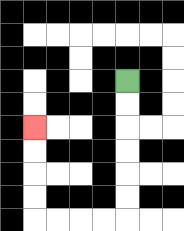{'start': '[5, 3]', 'end': '[1, 5]', 'path_directions': 'D,D,D,D,D,D,L,L,L,L,U,U,U,U', 'path_coordinates': '[[5, 3], [5, 4], [5, 5], [5, 6], [5, 7], [5, 8], [5, 9], [4, 9], [3, 9], [2, 9], [1, 9], [1, 8], [1, 7], [1, 6], [1, 5]]'}